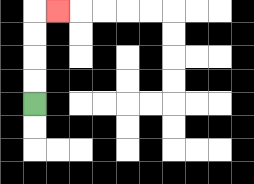{'start': '[1, 4]', 'end': '[2, 0]', 'path_directions': 'U,U,U,U,R', 'path_coordinates': '[[1, 4], [1, 3], [1, 2], [1, 1], [1, 0], [2, 0]]'}